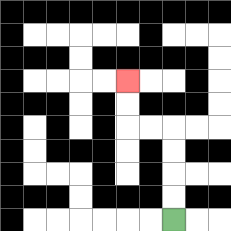{'start': '[7, 9]', 'end': '[5, 3]', 'path_directions': 'U,U,U,U,L,L,U,U', 'path_coordinates': '[[7, 9], [7, 8], [7, 7], [7, 6], [7, 5], [6, 5], [5, 5], [5, 4], [5, 3]]'}